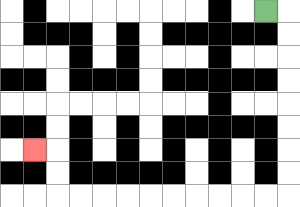{'start': '[11, 0]', 'end': '[1, 6]', 'path_directions': 'R,D,D,D,D,D,D,D,D,L,L,L,L,L,L,L,L,L,L,U,U,L', 'path_coordinates': '[[11, 0], [12, 0], [12, 1], [12, 2], [12, 3], [12, 4], [12, 5], [12, 6], [12, 7], [12, 8], [11, 8], [10, 8], [9, 8], [8, 8], [7, 8], [6, 8], [5, 8], [4, 8], [3, 8], [2, 8], [2, 7], [2, 6], [1, 6]]'}